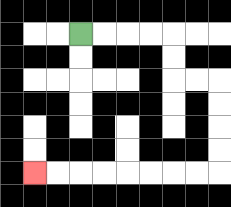{'start': '[3, 1]', 'end': '[1, 7]', 'path_directions': 'R,R,R,R,D,D,R,R,D,D,D,D,L,L,L,L,L,L,L,L', 'path_coordinates': '[[3, 1], [4, 1], [5, 1], [6, 1], [7, 1], [7, 2], [7, 3], [8, 3], [9, 3], [9, 4], [9, 5], [9, 6], [9, 7], [8, 7], [7, 7], [6, 7], [5, 7], [4, 7], [3, 7], [2, 7], [1, 7]]'}